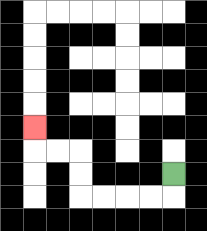{'start': '[7, 7]', 'end': '[1, 5]', 'path_directions': 'D,L,L,L,L,U,U,L,L,U', 'path_coordinates': '[[7, 7], [7, 8], [6, 8], [5, 8], [4, 8], [3, 8], [3, 7], [3, 6], [2, 6], [1, 6], [1, 5]]'}